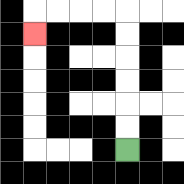{'start': '[5, 6]', 'end': '[1, 1]', 'path_directions': 'U,U,U,U,U,U,L,L,L,L,D', 'path_coordinates': '[[5, 6], [5, 5], [5, 4], [5, 3], [5, 2], [5, 1], [5, 0], [4, 0], [3, 0], [2, 0], [1, 0], [1, 1]]'}